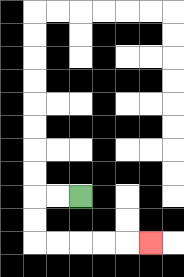{'start': '[3, 8]', 'end': '[6, 10]', 'path_directions': 'L,L,D,D,R,R,R,R,R', 'path_coordinates': '[[3, 8], [2, 8], [1, 8], [1, 9], [1, 10], [2, 10], [3, 10], [4, 10], [5, 10], [6, 10]]'}